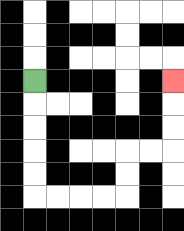{'start': '[1, 3]', 'end': '[7, 3]', 'path_directions': 'D,D,D,D,D,R,R,R,R,U,U,R,R,U,U,U', 'path_coordinates': '[[1, 3], [1, 4], [1, 5], [1, 6], [1, 7], [1, 8], [2, 8], [3, 8], [4, 8], [5, 8], [5, 7], [5, 6], [6, 6], [7, 6], [7, 5], [7, 4], [7, 3]]'}